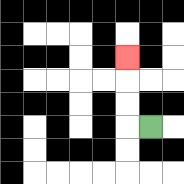{'start': '[6, 5]', 'end': '[5, 2]', 'path_directions': 'L,U,U,U', 'path_coordinates': '[[6, 5], [5, 5], [5, 4], [5, 3], [5, 2]]'}